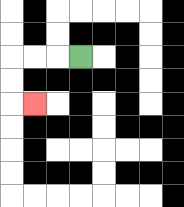{'start': '[3, 2]', 'end': '[1, 4]', 'path_directions': 'L,L,L,D,D,R', 'path_coordinates': '[[3, 2], [2, 2], [1, 2], [0, 2], [0, 3], [0, 4], [1, 4]]'}